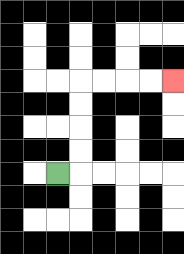{'start': '[2, 7]', 'end': '[7, 3]', 'path_directions': 'R,U,U,U,U,R,R,R,R', 'path_coordinates': '[[2, 7], [3, 7], [3, 6], [3, 5], [3, 4], [3, 3], [4, 3], [5, 3], [6, 3], [7, 3]]'}